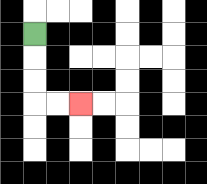{'start': '[1, 1]', 'end': '[3, 4]', 'path_directions': 'D,D,D,R,R', 'path_coordinates': '[[1, 1], [1, 2], [1, 3], [1, 4], [2, 4], [3, 4]]'}